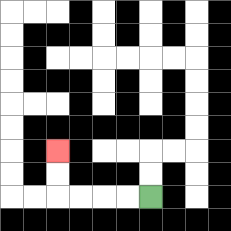{'start': '[6, 8]', 'end': '[2, 6]', 'path_directions': 'L,L,L,L,U,U', 'path_coordinates': '[[6, 8], [5, 8], [4, 8], [3, 8], [2, 8], [2, 7], [2, 6]]'}